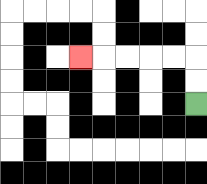{'start': '[8, 4]', 'end': '[3, 2]', 'path_directions': 'U,U,L,L,L,L,L', 'path_coordinates': '[[8, 4], [8, 3], [8, 2], [7, 2], [6, 2], [5, 2], [4, 2], [3, 2]]'}